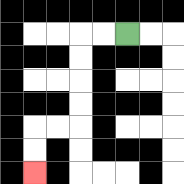{'start': '[5, 1]', 'end': '[1, 7]', 'path_directions': 'L,L,D,D,D,D,L,L,D,D', 'path_coordinates': '[[5, 1], [4, 1], [3, 1], [3, 2], [3, 3], [3, 4], [3, 5], [2, 5], [1, 5], [1, 6], [1, 7]]'}